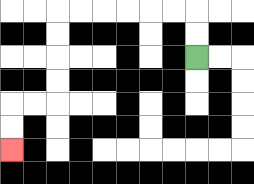{'start': '[8, 2]', 'end': '[0, 6]', 'path_directions': 'U,U,L,L,L,L,L,L,D,D,D,D,L,L,D,D', 'path_coordinates': '[[8, 2], [8, 1], [8, 0], [7, 0], [6, 0], [5, 0], [4, 0], [3, 0], [2, 0], [2, 1], [2, 2], [2, 3], [2, 4], [1, 4], [0, 4], [0, 5], [0, 6]]'}